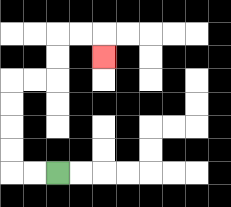{'start': '[2, 7]', 'end': '[4, 2]', 'path_directions': 'L,L,U,U,U,U,R,R,U,U,R,R,D', 'path_coordinates': '[[2, 7], [1, 7], [0, 7], [0, 6], [0, 5], [0, 4], [0, 3], [1, 3], [2, 3], [2, 2], [2, 1], [3, 1], [4, 1], [4, 2]]'}